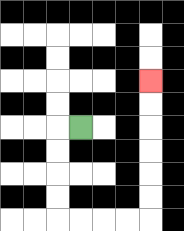{'start': '[3, 5]', 'end': '[6, 3]', 'path_directions': 'L,D,D,D,D,R,R,R,R,U,U,U,U,U,U', 'path_coordinates': '[[3, 5], [2, 5], [2, 6], [2, 7], [2, 8], [2, 9], [3, 9], [4, 9], [5, 9], [6, 9], [6, 8], [6, 7], [6, 6], [6, 5], [6, 4], [6, 3]]'}